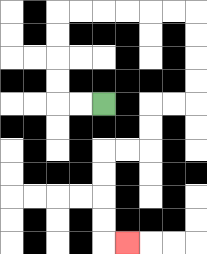{'start': '[4, 4]', 'end': '[5, 10]', 'path_directions': 'L,L,U,U,U,U,R,R,R,R,R,R,D,D,D,D,L,L,D,D,L,L,D,D,D,D,R', 'path_coordinates': '[[4, 4], [3, 4], [2, 4], [2, 3], [2, 2], [2, 1], [2, 0], [3, 0], [4, 0], [5, 0], [6, 0], [7, 0], [8, 0], [8, 1], [8, 2], [8, 3], [8, 4], [7, 4], [6, 4], [6, 5], [6, 6], [5, 6], [4, 6], [4, 7], [4, 8], [4, 9], [4, 10], [5, 10]]'}